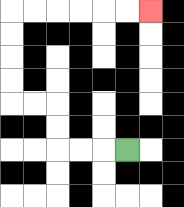{'start': '[5, 6]', 'end': '[6, 0]', 'path_directions': 'L,L,L,U,U,L,L,U,U,U,U,R,R,R,R,R,R', 'path_coordinates': '[[5, 6], [4, 6], [3, 6], [2, 6], [2, 5], [2, 4], [1, 4], [0, 4], [0, 3], [0, 2], [0, 1], [0, 0], [1, 0], [2, 0], [3, 0], [4, 0], [5, 0], [6, 0]]'}